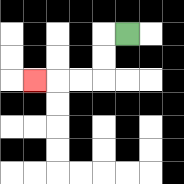{'start': '[5, 1]', 'end': '[1, 3]', 'path_directions': 'L,D,D,L,L,L', 'path_coordinates': '[[5, 1], [4, 1], [4, 2], [4, 3], [3, 3], [2, 3], [1, 3]]'}